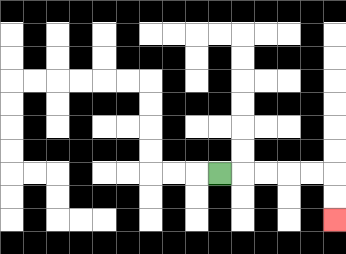{'start': '[9, 7]', 'end': '[14, 9]', 'path_directions': 'R,R,R,R,R,D,D', 'path_coordinates': '[[9, 7], [10, 7], [11, 7], [12, 7], [13, 7], [14, 7], [14, 8], [14, 9]]'}